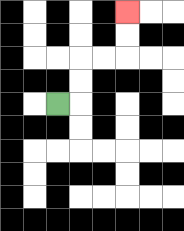{'start': '[2, 4]', 'end': '[5, 0]', 'path_directions': 'R,U,U,R,R,U,U', 'path_coordinates': '[[2, 4], [3, 4], [3, 3], [3, 2], [4, 2], [5, 2], [5, 1], [5, 0]]'}